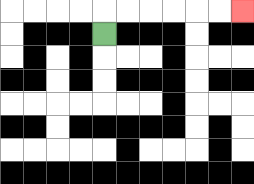{'start': '[4, 1]', 'end': '[10, 0]', 'path_directions': 'U,R,R,R,R,R,R', 'path_coordinates': '[[4, 1], [4, 0], [5, 0], [6, 0], [7, 0], [8, 0], [9, 0], [10, 0]]'}